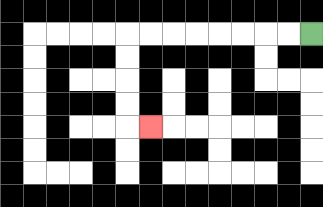{'start': '[13, 1]', 'end': '[6, 5]', 'path_directions': 'L,L,L,L,L,L,L,L,D,D,D,D,R', 'path_coordinates': '[[13, 1], [12, 1], [11, 1], [10, 1], [9, 1], [8, 1], [7, 1], [6, 1], [5, 1], [5, 2], [5, 3], [5, 4], [5, 5], [6, 5]]'}